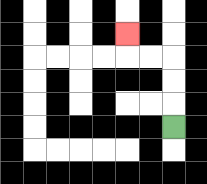{'start': '[7, 5]', 'end': '[5, 1]', 'path_directions': 'U,U,U,L,L,U', 'path_coordinates': '[[7, 5], [7, 4], [7, 3], [7, 2], [6, 2], [5, 2], [5, 1]]'}